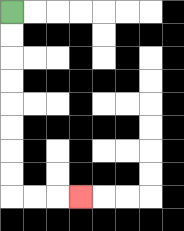{'start': '[0, 0]', 'end': '[3, 8]', 'path_directions': 'D,D,D,D,D,D,D,D,R,R,R', 'path_coordinates': '[[0, 0], [0, 1], [0, 2], [0, 3], [0, 4], [0, 5], [0, 6], [0, 7], [0, 8], [1, 8], [2, 8], [3, 8]]'}